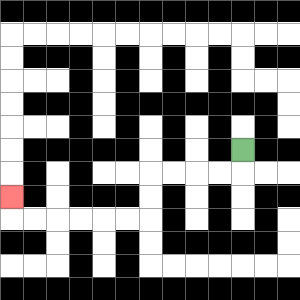{'start': '[10, 6]', 'end': '[0, 8]', 'path_directions': 'D,L,L,L,L,D,D,L,L,L,L,L,L,U', 'path_coordinates': '[[10, 6], [10, 7], [9, 7], [8, 7], [7, 7], [6, 7], [6, 8], [6, 9], [5, 9], [4, 9], [3, 9], [2, 9], [1, 9], [0, 9], [0, 8]]'}